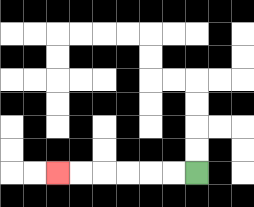{'start': '[8, 7]', 'end': '[2, 7]', 'path_directions': 'L,L,L,L,L,L', 'path_coordinates': '[[8, 7], [7, 7], [6, 7], [5, 7], [4, 7], [3, 7], [2, 7]]'}